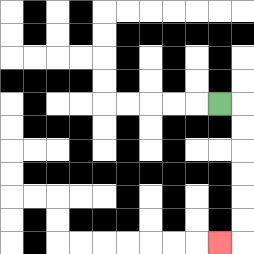{'start': '[9, 4]', 'end': '[9, 10]', 'path_directions': 'R,D,D,D,D,D,D,L', 'path_coordinates': '[[9, 4], [10, 4], [10, 5], [10, 6], [10, 7], [10, 8], [10, 9], [10, 10], [9, 10]]'}